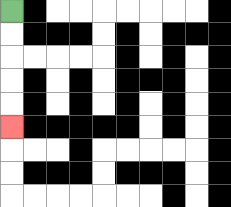{'start': '[0, 0]', 'end': '[0, 5]', 'path_directions': 'D,D,D,D,D', 'path_coordinates': '[[0, 0], [0, 1], [0, 2], [0, 3], [0, 4], [0, 5]]'}